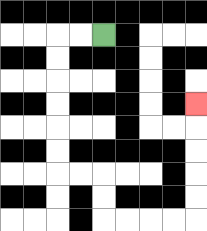{'start': '[4, 1]', 'end': '[8, 4]', 'path_directions': 'L,L,D,D,D,D,D,D,R,R,D,D,R,R,R,R,U,U,U,U,U', 'path_coordinates': '[[4, 1], [3, 1], [2, 1], [2, 2], [2, 3], [2, 4], [2, 5], [2, 6], [2, 7], [3, 7], [4, 7], [4, 8], [4, 9], [5, 9], [6, 9], [7, 9], [8, 9], [8, 8], [8, 7], [8, 6], [8, 5], [8, 4]]'}